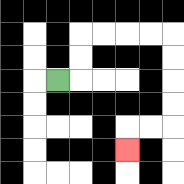{'start': '[2, 3]', 'end': '[5, 6]', 'path_directions': 'R,U,U,R,R,R,R,D,D,D,D,L,L,D', 'path_coordinates': '[[2, 3], [3, 3], [3, 2], [3, 1], [4, 1], [5, 1], [6, 1], [7, 1], [7, 2], [7, 3], [7, 4], [7, 5], [6, 5], [5, 5], [5, 6]]'}